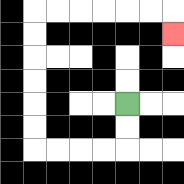{'start': '[5, 4]', 'end': '[7, 1]', 'path_directions': 'D,D,L,L,L,L,U,U,U,U,U,U,R,R,R,R,R,R,D', 'path_coordinates': '[[5, 4], [5, 5], [5, 6], [4, 6], [3, 6], [2, 6], [1, 6], [1, 5], [1, 4], [1, 3], [1, 2], [1, 1], [1, 0], [2, 0], [3, 0], [4, 0], [5, 0], [6, 0], [7, 0], [7, 1]]'}